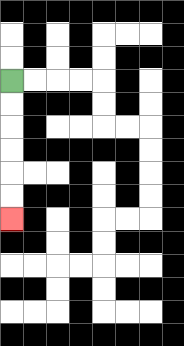{'start': '[0, 3]', 'end': '[0, 9]', 'path_directions': 'D,D,D,D,D,D', 'path_coordinates': '[[0, 3], [0, 4], [0, 5], [0, 6], [0, 7], [0, 8], [0, 9]]'}